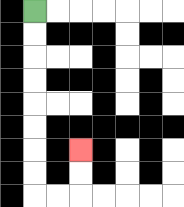{'start': '[1, 0]', 'end': '[3, 6]', 'path_directions': 'D,D,D,D,D,D,D,D,R,R,U,U', 'path_coordinates': '[[1, 0], [1, 1], [1, 2], [1, 3], [1, 4], [1, 5], [1, 6], [1, 7], [1, 8], [2, 8], [3, 8], [3, 7], [3, 6]]'}